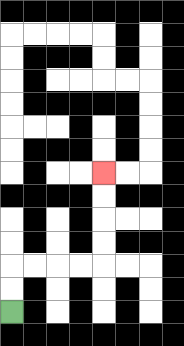{'start': '[0, 13]', 'end': '[4, 7]', 'path_directions': 'U,U,R,R,R,R,U,U,U,U', 'path_coordinates': '[[0, 13], [0, 12], [0, 11], [1, 11], [2, 11], [3, 11], [4, 11], [4, 10], [4, 9], [4, 8], [4, 7]]'}